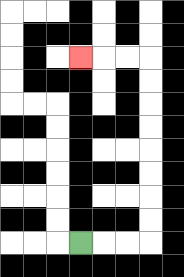{'start': '[3, 10]', 'end': '[3, 2]', 'path_directions': 'R,R,R,U,U,U,U,U,U,U,U,L,L,L', 'path_coordinates': '[[3, 10], [4, 10], [5, 10], [6, 10], [6, 9], [6, 8], [6, 7], [6, 6], [6, 5], [6, 4], [6, 3], [6, 2], [5, 2], [4, 2], [3, 2]]'}